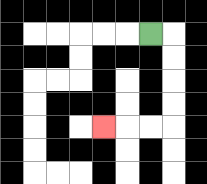{'start': '[6, 1]', 'end': '[4, 5]', 'path_directions': 'R,D,D,D,D,L,L,L', 'path_coordinates': '[[6, 1], [7, 1], [7, 2], [7, 3], [7, 4], [7, 5], [6, 5], [5, 5], [4, 5]]'}